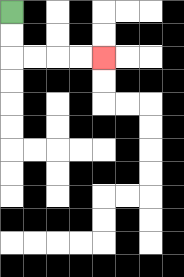{'start': '[0, 0]', 'end': '[4, 2]', 'path_directions': 'D,D,R,R,R,R', 'path_coordinates': '[[0, 0], [0, 1], [0, 2], [1, 2], [2, 2], [3, 2], [4, 2]]'}